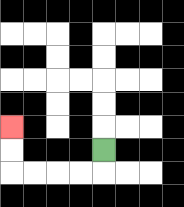{'start': '[4, 6]', 'end': '[0, 5]', 'path_directions': 'D,L,L,L,L,U,U', 'path_coordinates': '[[4, 6], [4, 7], [3, 7], [2, 7], [1, 7], [0, 7], [0, 6], [0, 5]]'}